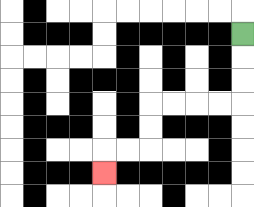{'start': '[10, 1]', 'end': '[4, 7]', 'path_directions': 'D,D,D,L,L,L,L,D,D,L,L,D', 'path_coordinates': '[[10, 1], [10, 2], [10, 3], [10, 4], [9, 4], [8, 4], [7, 4], [6, 4], [6, 5], [6, 6], [5, 6], [4, 6], [4, 7]]'}